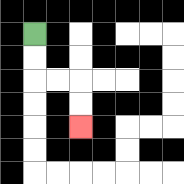{'start': '[1, 1]', 'end': '[3, 5]', 'path_directions': 'D,D,R,R,D,D', 'path_coordinates': '[[1, 1], [1, 2], [1, 3], [2, 3], [3, 3], [3, 4], [3, 5]]'}